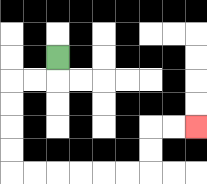{'start': '[2, 2]', 'end': '[8, 5]', 'path_directions': 'D,L,L,D,D,D,D,R,R,R,R,R,R,U,U,R,R', 'path_coordinates': '[[2, 2], [2, 3], [1, 3], [0, 3], [0, 4], [0, 5], [0, 6], [0, 7], [1, 7], [2, 7], [3, 7], [4, 7], [5, 7], [6, 7], [6, 6], [6, 5], [7, 5], [8, 5]]'}